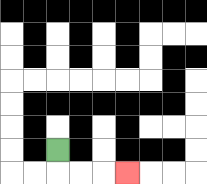{'start': '[2, 6]', 'end': '[5, 7]', 'path_directions': 'D,R,R,R', 'path_coordinates': '[[2, 6], [2, 7], [3, 7], [4, 7], [5, 7]]'}